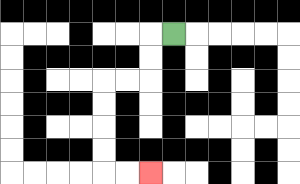{'start': '[7, 1]', 'end': '[6, 7]', 'path_directions': 'L,D,D,L,L,D,D,D,D,R,R', 'path_coordinates': '[[7, 1], [6, 1], [6, 2], [6, 3], [5, 3], [4, 3], [4, 4], [4, 5], [4, 6], [4, 7], [5, 7], [6, 7]]'}